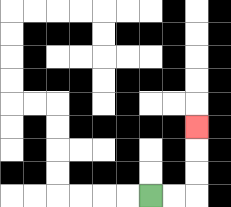{'start': '[6, 8]', 'end': '[8, 5]', 'path_directions': 'R,R,U,U,U', 'path_coordinates': '[[6, 8], [7, 8], [8, 8], [8, 7], [8, 6], [8, 5]]'}